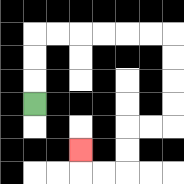{'start': '[1, 4]', 'end': '[3, 6]', 'path_directions': 'U,U,U,R,R,R,R,R,R,D,D,D,D,L,L,D,D,L,L,U', 'path_coordinates': '[[1, 4], [1, 3], [1, 2], [1, 1], [2, 1], [3, 1], [4, 1], [5, 1], [6, 1], [7, 1], [7, 2], [7, 3], [7, 4], [7, 5], [6, 5], [5, 5], [5, 6], [5, 7], [4, 7], [3, 7], [3, 6]]'}